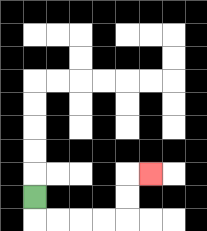{'start': '[1, 8]', 'end': '[6, 7]', 'path_directions': 'D,R,R,R,R,U,U,R', 'path_coordinates': '[[1, 8], [1, 9], [2, 9], [3, 9], [4, 9], [5, 9], [5, 8], [5, 7], [6, 7]]'}